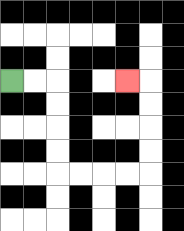{'start': '[0, 3]', 'end': '[5, 3]', 'path_directions': 'R,R,D,D,D,D,R,R,R,R,U,U,U,U,L', 'path_coordinates': '[[0, 3], [1, 3], [2, 3], [2, 4], [2, 5], [2, 6], [2, 7], [3, 7], [4, 7], [5, 7], [6, 7], [6, 6], [6, 5], [6, 4], [6, 3], [5, 3]]'}